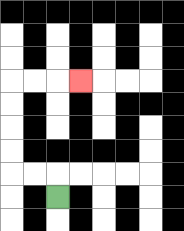{'start': '[2, 8]', 'end': '[3, 3]', 'path_directions': 'U,L,L,U,U,U,U,R,R,R', 'path_coordinates': '[[2, 8], [2, 7], [1, 7], [0, 7], [0, 6], [0, 5], [0, 4], [0, 3], [1, 3], [2, 3], [3, 3]]'}